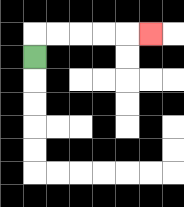{'start': '[1, 2]', 'end': '[6, 1]', 'path_directions': 'U,R,R,R,R,R', 'path_coordinates': '[[1, 2], [1, 1], [2, 1], [3, 1], [4, 1], [5, 1], [6, 1]]'}